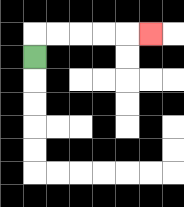{'start': '[1, 2]', 'end': '[6, 1]', 'path_directions': 'U,R,R,R,R,R', 'path_coordinates': '[[1, 2], [1, 1], [2, 1], [3, 1], [4, 1], [5, 1], [6, 1]]'}